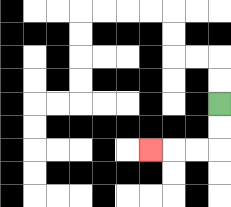{'start': '[9, 4]', 'end': '[6, 6]', 'path_directions': 'D,D,L,L,L', 'path_coordinates': '[[9, 4], [9, 5], [9, 6], [8, 6], [7, 6], [6, 6]]'}